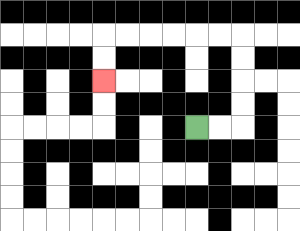{'start': '[8, 5]', 'end': '[4, 3]', 'path_directions': 'R,R,U,U,U,U,L,L,L,L,L,L,D,D', 'path_coordinates': '[[8, 5], [9, 5], [10, 5], [10, 4], [10, 3], [10, 2], [10, 1], [9, 1], [8, 1], [7, 1], [6, 1], [5, 1], [4, 1], [4, 2], [4, 3]]'}